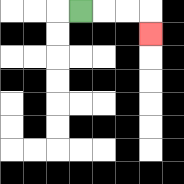{'start': '[3, 0]', 'end': '[6, 1]', 'path_directions': 'R,R,R,D', 'path_coordinates': '[[3, 0], [4, 0], [5, 0], [6, 0], [6, 1]]'}